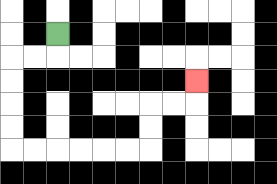{'start': '[2, 1]', 'end': '[8, 3]', 'path_directions': 'D,L,L,D,D,D,D,R,R,R,R,R,R,U,U,R,R,U', 'path_coordinates': '[[2, 1], [2, 2], [1, 2], [0, 2], [0, 3], [0, 4], [0, 5], [0, 6], [1, 6], [2, 6], [3, 6], [4, 6], [5, 6], [6, 6], [6, 5], [6, 4], [7, 4], [8, 4], [8, 3]]'}